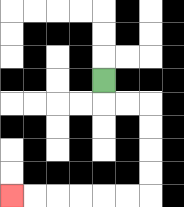{'start': '[4, 3]', 'end': '[0, 8]', 'path_directions': 'D,R,R,D,D,D,D,L,L,L,L,L,L', 'path_coordinates': '[[4, 3], [4, 4], [5, 4], [6, 4], [6, 5], [6, 6], [6, 7], [6, 8], [5, 8], [4, 8], [3, 8], [2, 8], [1, 8], [0, 8]]'}